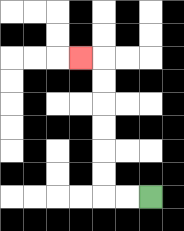{'start': '[6, 8]', 'end': '[3, 2]', 'path_directions': 'L,L,U,U,U,U,U,U,L', 'path_coordinates': '[[6, 8], [5, 8], [4, 8], [4, 7], [4, 6], [4, 5], [4, 4], [4, 3], [4, 2], [3, 2]]'}